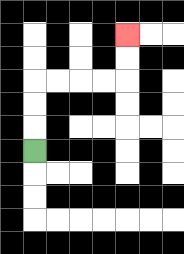{'start': '[1, 6]', 'end': '[5, 1]', 'path_directions': 'U,U,U,R,R,R,R,U,U', 'path_coordinates': '[[1, 6], [1, 5], [1, 4], [1, 3], [2, 3], [3, 3], [4, 3], [5, 3], [5, 2], [5, 1]]'}